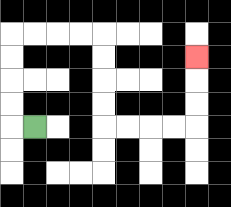{'start': '[1, 5]', 'end': '[8, 2]', 'path_directions': 'L,U,U,U,U,R,R,R,R,D,D,D,D,R,R,R,R,U,U,U', 'path_coordinates': '[[1, 5], [0, 5], [0, 4], [0, 3], [0, 2], [0, 1], [1, 1], [2, 1], [3, 1], [4, 1], [4, 2], [4, 3], [4, 4], [4, 5], [5, 5], [6, 5], [7, 5], [8, 5], [8, 4], [8, 3], [8, 2]]'}